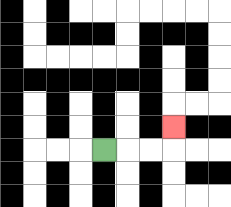{'start': '[4, 6]', 'end': '[7, 5]', 'path_directions': 'R,R,R,U', 'path_coordinates': '[[4, 6], [5, 6], [6, 6], [7, 6], [7, 5]]'}